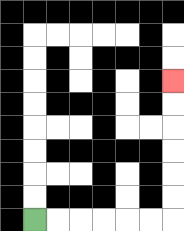{'start': '[1, 9]', 'end': '[7, 3]', 'path_directions': 'R,R,R,R,R,R,U,U,U,U,U,U', 'path_coordinates': '[[1, 9], [2, 9], [3, 9], [4, 9], [5, 9], [6, 9], [7, 9], [7, 8], [7, 7], [7, 6], [7, 5], [7, 4], [7, 3]]'}